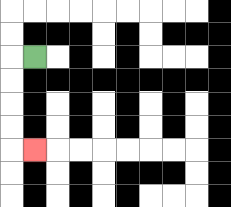{'start': '[1, 2]', 'end': '[1, 6]', 'path_directions': 'L,D,D,D,D,R', 'path_coordinates': '[[1, 2], [0, 2], [0, 3], [0, 4], [0, 5], [0, 6], [1, 6]]'}